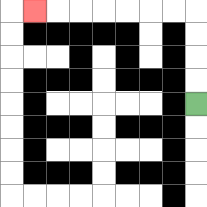{'start': '[8, 4]', 'end': '[1, 0]', 'path_directions': 'U,U,U,U,L,L,L,L,L,L,L', 'path_coordinates': '[[8, 4], [8, 3], [8, 2], [8, 1], [8, 0], [7, 0], [6, 0], [5, 0], [4, 0], [3, 0], [2, 0], [1, 0]]'}